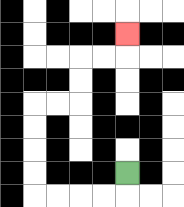{'start': '[5, 7]', 'end': '[5, 1]', 'path_directions': 'D,L,L,L,L,U,U,U,U,R,R,U,U,R,R,U', 'path_coordinates': '[[5, 7], [5, 8], [4, 8], [3, 8], [2, 8], [1, 8], [1, 7], [1, 6], [1, 5], [1, 4], [2, 4], [3, 4], [3, 3], [3, 2], [4, 2], [5, 2], [5, 1]]'}